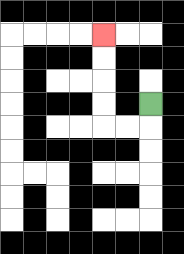{'start': '[6, 4]', 'end': '[4, 1]', 'path_directions': 'D,L,L,U,U,U,U', 'path_coordinates': '[[6, 4], [6, 5], [5, 5], [4, 5], [4, 4], [4, 3], [4, 2], [4, 1]]'}